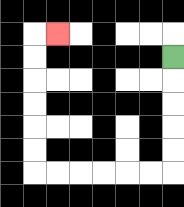{'start': '[7, 2]', 'end': '[2, 1]', 'path_directions': 'D,D,D,D,D,L,L,L,L,L,L,U,U,U,U,U,U,R', 'path_coordinates': '[[7, 2], [7, 3], [7, 4], [7, 5], [7, 6], [7, 7], [6, 7], [5, 7], [4, 7], [3, 7], [2, 7], [1, 7], [1, 6], [1, 5], [1, 4], [1, 3], [1, 2], [1, 1], [2, 1]]'}